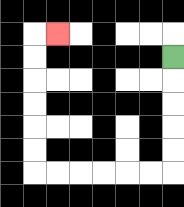{'start': '[7, 2]', 'end': '[2, 1]', 'path_directions': 'D,D,D,D,D,L,L,L,L,L,L,U,U,U,U,U,U,R', 'path_coordinates': '[[7, 2], [7, 3], [7, 4], [7, 5], [7, 6], [7, 7], [6, 7], [5, 7], [4, 7], [3, 7], [2, 7], [1, 7], [1, 6], [1, 5], [1, 4], [1, 3], [1, 2], [1, 1], [2, 1]]'}